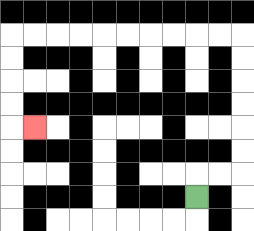{'start': '[8, 8]', 'end': '[1, 5]', 'path_directions': 'U,R,R,U,U,U,U,U,U,L,L,L,L,L,L,L,L,L,L,D,D,D,D,R', 'path_coordinates': '[[8, 8], [8, 7], [9, 7], [10, 7], [10, 6], [10, 5], [10, 4], [10, 3], [10, 2], [10, 1], [9, 1], [8, 1], [7, 1], [6, 1], [5, 1], [4, 1], [3, 1], [2, 1], [1, 1], [0, 1], [0, 2], [0, 3], [0, 4], [0, 5], [1, 5]]'}